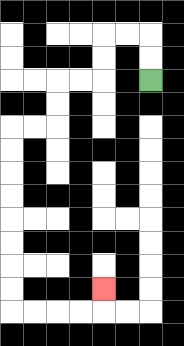{'start': '[6, 3]', 'end': '[4, 12]', 'path_directions': 'U,U,L,L,D,D,L,L,D,D,L,L,D,D,D,D,D,D,D,D,R,R,R,R,U', 'path_coordinates': '[[6, 3], [6, 2], [6, 1], [5, 1], [4, 1], [4, 2], [4, 3], [3, 3], [2, 3], [2, 4], [2, 5], [1, 5], [0, 5], [0, 6], [0, 7], [0, 8], [0, 9], [0, 10], [0, 11], [0, 12], [0, 13], [1, 13], [2, 13], [3, 13], [4, 13], [4, 12]]'}